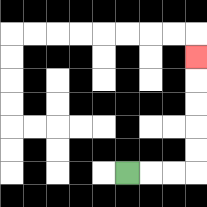{'start': '[5, 7]', 'end': '[8, 2]', 'path_directions': 'R,R,R,U,U,U,U,U', 'path_coordinates': '[[5, 7], [6, 7], [7, 7], [8, 7], [8, 6], [8, 5], [8, 4], [8, 3], [8, 2]]'}